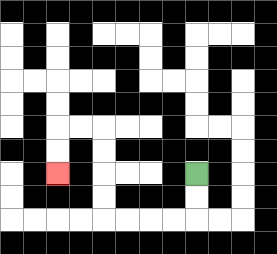{'start': '[8, 7]', 'end': '[2, 7]', 'path_directions': 'D,D,L,L,L,L,U,U,U,U,L,L,D,D', 'path_coordinates': '[[8, 7], [8, 8], [8, 9], [7, 9], [6, 9], [5, 9], [4, 9], [4, 8], [4, 7], [4, 6], [4, 5], [3, 5], [2, 5], [2, 6], [2, 7]]'}